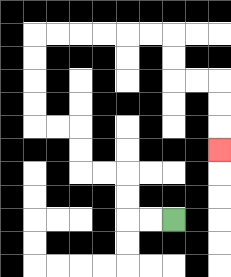{'start': '[7, 9]', 'end': '[9, 6]', 'path_directions': 'L,L,U,U,L,L,U,U,L,L,U,U,U,U,R,R,R,R,R,R,D,D,R,R,D,D,D', 'path_coordinates': '[[7, 9], [6, 9], [5, 9], [5, 8], [5, 7], [4, 7], [3, 7], [3, 6], [3, 5], [2, 5], [1, 5], [1, 4], [1, 3], [1, 2], [1, 1], [2, 1], [3, 1], [4, 1], [5, 1], [6, 1], [7, 1], [7, 2], [7, 3], [8, 3], [9, 3], [9, 4], [9, 5], [9, 6]]'}